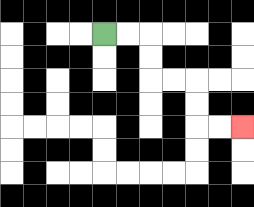{'start': '[4, 1]', 'end': '[10, 5]', 'path_directions': 'R,R,D,D,R,R,D,D,R,R', 'path_coordinates': '[[4, 1], [5, 1], [6, 1], [6, 2], [6, 3], [7, 3], [8, 3], [8, 4], [8, 5], [9, 5], [10, 5]]'}